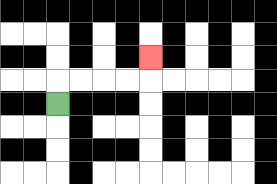{'start': '[2, 4]', 'end': '[6, 2]', 'path_directions': 'U,R,R,R,R,U', 'path_coordinates': '[[2, 4], [2, 3], [3, 3], [4, 3], [5, 3], [6, 3], [6, 2]]'}